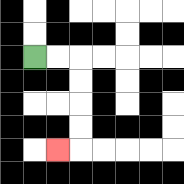{'start': '[1, 2]', 'end': '[2, 6]', 'path_directions': 'R,R,D,D,D,D,L', 'path_coordinates': '[[1, 2], [2, 2], [3, 2], [3, 3], [3, 4], [3, 5], [3, 6], [2, 6]]'}